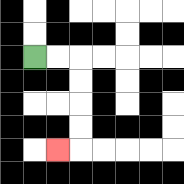{'start': '[1, 2]', 'end': '[2, 6]', 'path_directions': 'R,R,D,D,D,D,L', 'path_coordinates': '[[1, 2], [2, 2], [3, 2], [3, 3], [3, 4], [3, 5], [3, 6], [2, 6]]'}